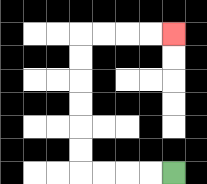{'start': '[7, 7]', 'end': '[7, 1]', 'path_directions': 'L,L,L,L,U,U,U,U,U,U,R,R,R,R', 'path_coordinates': '[[7, 7], [6, 7], [5, 7], [4, 7], [3, 7], [3, 6], [3, 5], [3, 4], [3, 3], [3, 2], [3, 1], [4, 1], [5, 1], [6, 1], [7, 1]]'}